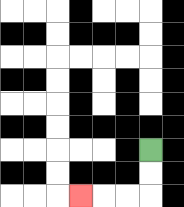{'start': '[6, 6]', 'end': '[3, 8]', 'path_directions': 'D,D,L,L,L', 'path_coordinates': '[[6, 6], [6, 7], [6, 8], [5, 8], [4, 8], [3, 8]]'}